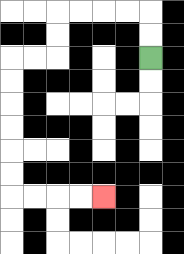{'start': '[6, 2]', 'end': '[4, 8]', 'path_directions': 'U,U,L,L,L,L,D,D,L,L,D,D,D,D,D,D,R,R,R,R', 'path_coordinates': '[[6, 2], [6, 1], [6, 0], [5, 0], [4, 0], [3, 0], [2, 0], [2, 1], [2, 2], [1, 2], [0, 2], [0, 3], [0, 4], [0, 5], [0, 6], [0, 7], [0, 8], [1, 8], [2, 8], [3, 8], [4, 8]]'}